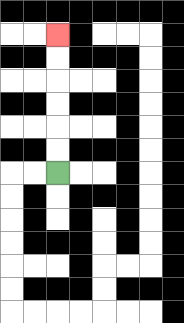{'start': '[2, 7]', 'end': '[2, 1]', 'path_directions': 'U,U,U,U,U,U', 'path_coordinates': '[[2, 7], [2, 6], [2, 5], [2, 4], [2, 3], [2, 2], [2, 1]]'}